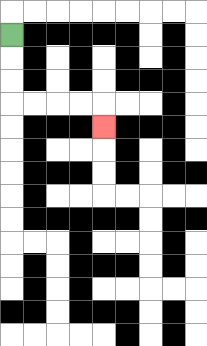{'start': '[0, 1]', 'end': '[4, 5]', 'path_directions': 'D,D,D,R,R,R,R,D', 'path_coordinates': '[[0, 1], [0, 2], [0, 3], [0, 4], [1, 4], [2, 4], [3, 4], [4, 4], [4, 5]]'}